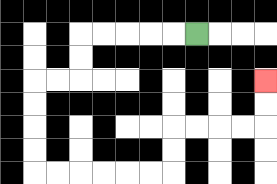{'start': '[8, 1]', 'end': '[11, 3]', 'path_directions': 'L,L,L,L,L,D,D,L,L,D,D,D,D,R,R,R,R,R,R,U,U,R,R,R,R,U,U', 'path_coordinates': '[[8, 1], [7, 1], [6, 1], [5, 1], [4, 1], [3, 1], [3, 2], [3, 3], [2, 3], [1, 3], [1, 4], [1, 5], [1, 6], [1, 7], [2, 7], [3, 7], [4, 7], [5, 7], [6, 7], [7, 7], [7, 6], [7, 5], [8, 5], [9, 5], [10, 5], [11, 5], [11, 4], [11, 3]]'}